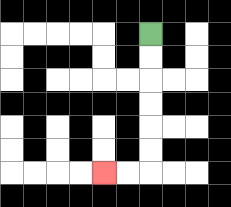{'start': '[6, 1]', 'end': '[4, 7]', 'path_directions': 'D,D,D,D,D,D,L,L', 'path_coordinates': '[[6, 1], [6, 2], [6, 3], [6, 4], [6, 5], [6, 6], [6, 7], [5, 7], [4, 7]]'}